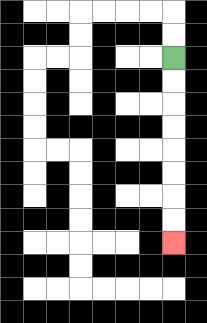{'start': '[7, 2]', 'end': '[7, 10]', 'path_directions': 'D,D,D,D,D,D,D,D', 'path_coordinates': '[[7, 2], [7, 3], [7, 4], [7, 5], [7, 6], [7, 7], [7, 8], [7, 9], [7, 10]]'}